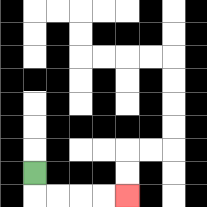{'start': '[1, 7]', 'end': '[5, 8]', 'path_directions': 'D,R,R,R,R', 'path_coordinates': '[[1, 7], [1, 8], [2, 8], [3, 8], [4, 8], [5, 8]]'}